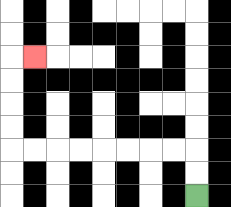{'start': '[8, 8]', 'end': '[1, 2]', 'path_directions': 'U,U,L,L,L,L,L,L,L,L,U,U,U,U,R', 'path_coordinates': '[[8, 8], [8, 7], [8, 6], [7, 6], [6, 6], [5, 6], [4, 6], [3, 6], [2, 6], [1, 6], [0, 6], [0, 5], [0, 4], [0, 3], [0, 2], [1, 2]]'}